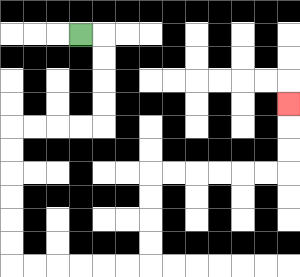{'start': '[3, 1]', 'end': '[12, 4]', 'path_directions': 'R,D,D,D,D,L,L,L,L,D,D,D,D,D,D,R,R,R,R,R,R,U,U,U,U,R,R,R,R,R,R,U,U,U', 'path_coordinates': '[[3, 1], [4, 1], [4, 2], [4, 3], [4, 4], [4, 5], [3, 5], [2, 5], [1, 5], [0, 5], [0, 6], [0, 7], [0, 8], [0, 9], [0, 10], [0, 11], [1, 11], [2, 11], [3, 11], [4, 11], [5, 11], [6, 11], [6, 10], [6, 9], [6, 8], [6, 7], [7, 7], [8, 7], [9, 7], [10, 7], [11, 7], [12, 7], [12, 6], [12, 5], [12, 4]]'}